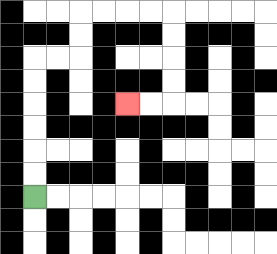{'start': '[1, 8]', 'end': '[5, 4]', 'path_directions': 'U,U,U,U,U,U,R,R,U,U,R,R,R,R,D,D,D,D,L,L', 'path_coordinates': '[[1, 8], [1, 7], [1, 6], [1, 5], [1, 4], [1, 3], [1, 2], [2, 2], [3, 2], [3, 1], [3, 0], [4, 0], [5, 0], [6, 0], [7, 0], [7, 1], [7, 2], [7, 3], [7, 4], [6, 4], [5, 4]]'}